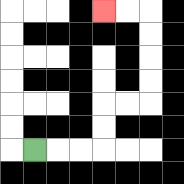{'start': '[1, 6]', 'end': '[4, 0]', 'path_directions': 'R,R,R,U,U,R,R,U,U,U,U,L,L', 'path_coordinates': '[[1, 6], [2, 6], [3, 6], [4, 6], [4, 5], [4, 4], [5, 4], [6, 4], [6, 3], [6, 2], [6, 1], [6, 0], [5, 0], [4, 0]]'}